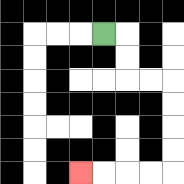{'start': '[4, 1]', 'end': '[3, 7]', 'path_directions': 'R,D,D,R,R,D,D,D,D,L,L,L,L', 'path_coordinates': '[[4, 1], [5, 1], [5, 2], [5, 3], [6, 3], [7, 3], [7, 4], [7, 5], [7, 6], [7, 7], [6, 7], [5, 7], [4, 7], [3, 7]]'}